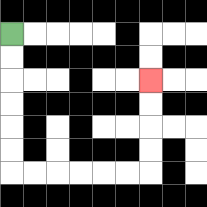{'start': '[0, 1]', 'end': '[6, 3]', 'path_directions': 'D,D,D,D,D,D,R,R,R,R,R,R,U,U,U,U', 'path_coordinates': '[[0, 1], [0, 2], [0, 3], [0, 4], [0, 5], [0, 6], [0, 7], [1, 7], [2, 7], [3, 7], [4, 7], [5, 7], [6, 7], [6, 6], [6, 5], [6, 4], [6, 3]]'}